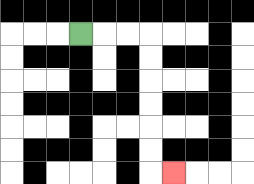{'start': '[3, 1]', 'end': '[7, 7]', 'path_directions': 'R,R,R,D,D,D,D,D,D,R', 'path_coordinates': '[[3, 1], [4, 1], [5, 1], [6, 1], [6, 2], [6, 3], [6, 4], [6, 5], [6, 6], [6, 7], [7, 7]]'}